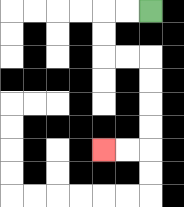{'start': '[6, 0]', 'end': '[4, 6]', 'path_directions': 'L,L,D,D,R,R,D,D,D,D,L,L', 'path_coordinates': '[[6, 0], [5, 0], [4, 0], [4, 1], [4, 2], [5, 2], [6, 2], [6, 3], [6, 4], [6, 5], [6, 6], [5, 6], [4, 6]]'}